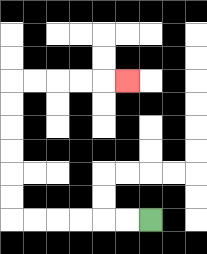{'start': '[6, 9]', 'end': '[5, 3]', 'path_directions': 'L,L,L,L,L,L,U,U,U,U,U,U,R,R,R,R,R', 'path_coordinates': '[[6, 9], [5, 9], [4, 9], [3, 9], [2, 9], [1, 9], [0, 9], [0, 8], [0, 7], [0, 6], [0, 5], [0, 4], [0, 3], [1, 3], [2, 3], [3, 3], [4, 3], [5, 3]]'}